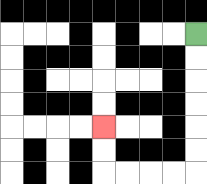{'start': '[8, 1]', 'end': '[4, 5]', 'path_directions': 'D,D,D,D,D,D,L,L,L,L,U,U', 'path_coordinates': '[[8, 1], [8, 2], [8, 3], [8, 4], [8, 5], [8, 6], [8, 7], [7, 7], [6, 7], [5, 7], [4, 7], [4, 6], [4, 5]]'}